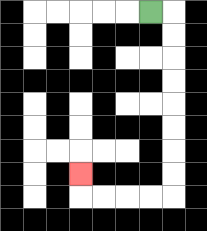{'start': '[6, 0]', 'end': '[3, 7]', 'path_directions': 'R,D,D,D,D,D,D,D,D,L,L,L,L,U', 'path_coordinates': '[[6, 0], [7, 0], [7, 1], [7, 2], [7, 3], [7, 4], [7, 5], [7, 6], [7, 7], [7, 8], [6, 8], [5, 8], [4, 8], [3, 8], [3, 7]]'}